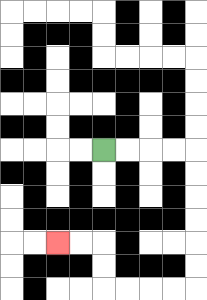{'start': '[4, 6]', 'end': '[2, 10]', 'path_directions': 'R,R,R,R,D,D,D,D,D,D,L,L,L,L,U,U,L,L', 'path_coordinates': '[[4, 6], [5, 6], [6, 6], [7, 6], [8, 6], [8, 7], [8, 8], [8, 9], [8, 10], [8, 11], [8, 12], [7, 12], [6, 12], [5, 12], [4, 12], [4, 11], [4, 10], [3, 10], [2, 10]]'}